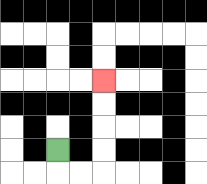{'start': '[2, 6]', 'end': '[4, 3]', 'path_directions': 'D,R,R,U,U,U,U', 'path_coordinates': '[[2, 6], [2, 7], [3, 7], [4, 7], [4, 6], [4, 5], [4, 4], [4, 3]]'}